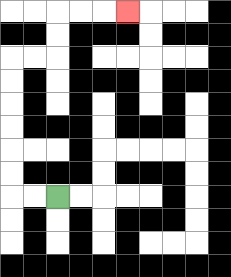{'start': '[2, 8]', 'end': '[5, 0]', 'path_directions': 'L,L,U,U,U,U,U,U,R,R,U,U,R,R,R', 'path_coordinates': '[[2, 8], [1, 8], [0, 8], [0, 7], [0, 6], [0, 5], [0, 4], [0, 3], [0, 2], [1, 2], [2, 2], [2, 1], [2, 0], [3, 0], [4, 0], [5, 0]]'}